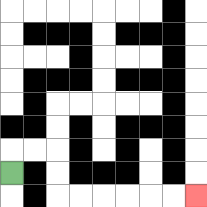{'start': '[0, 7]', 'end': '[8, 8]', 'path_directions': 'U,R,R,D,D,R,R,R,R,R,R', 'path_coordinates': '[[0, 7], [0, 6], [1, 6], [2, 6], [2, 7], [2, 8], [3, 8], [4, 8], [5, 8], [6, 8], [7, 8], [8, 8]]'}